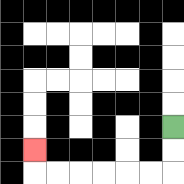{'start': '[7, 5]', 'end': '[1, 6]', 'path_directions': 'D,D,L,L,L,L,L,L,U', 'path_coordinates': '[[7, 5], [7, 6], [7, 7], [6, 7], [5, 7], [4, 7], [3, 7], [2, 7], [1, 7], [1, 6]]'}